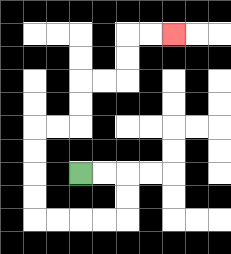{'start': '[3, 7]', 'end': '[7, 1]', 'path_directions': 'R,R,D,D,L,L,L,L,U,U,U,U,R,R,U,U,R,R,U,U,R,R', 'path_coordinates': '[[3, 7], [4, 7], [5, 7], [5, 8], [5, 9], [4, 9], [3, 9], [2, 9], [1, 9], [1, 8], [1, 7], [1, 6], [1, 5], [2, 5], [3, 5], [3, 4], [3, 3], [4, 3], [5, 3], [5, 2], [5, 1], [6, 1], [7, 1]]'}